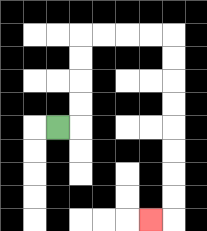{'start': '[2, 5]', 'end': '[6, 9]', 'path_directions': 'R,U,U,U,U,R,R,R,R,D,D,D,D,D,D,D,D,L', 'path_coordinates': '[[2, 5], [3, 5], [3, 4], [3, 3], [3, 2], [3, 1], [4, 1], [5, 1], [6, 1], [7, 1], [7, 2], [7, 3], [7, 4], [7, 5], [7, 6], [7, 7], [7, 8], [7, 9], [6, 9]]'}